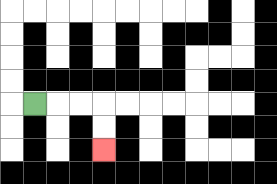{'start': '[1, 4]', 'end': '[4, 6]', 'path_directions': 'R,R,R,D,D', 'path_coordinates': '[[1, 4], [2, 4], [3, 4], [4, 4], [4, 5], [4, 6]]'}